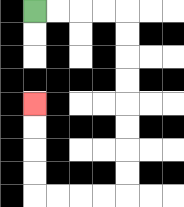{'start': '[1, 0]', 'end': '[1, 4]', 'path_directions': 'R,R,R,R,D,D,D,D,D,D,D,D,L,L,L,L,U,U,U,U', 'path_coordinates': '[[1, 0], [2, 0], [3, 0], [4, 0], [5, 0], [5, 1], [5, 2], [5, 3], [5, 4], [5, 5], [5, 6], [5, 7], [5, 8], [4, 8], [3, 8], [2, 8], [1, 8], [1, 7], [1, 6], [1, 5], [1, 4]]'}